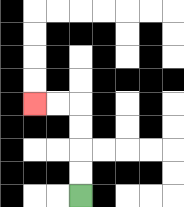{'start': '[3, 8]', 'end': '[1, 4]', 'path_directions': 'U,U,U,U,L,L', 'path_coordinates': '[[3, 8], [3, 7], [3, 6], [3, 5], [3, 4], [2, 4], [1, 4]]'}